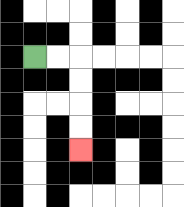{'start': '[1, 2]', 'end': '[3, 6]', 'path_directions': 'R,R,D,D,D,D', 'path_coordinates': '[[1, 2], [2, 2], [3, 2], [3, 3], [3, 4], [3, 5], [3, 6]]'}